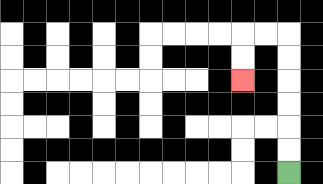{'start': '[12, 7]', 'end': '[10, 3]', 'path_directions': 'U,U,U,U,U,U,L,L,D,D', 'path_coordinates': '[[12, 7], [12, 6], [12, 5], [12, 4], [12, 3], [12, 2], [12, 1], [11, 1], [10, 1], [10, 2], [10, 3]]'}